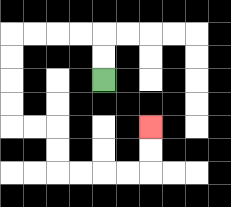{'start': '[4, 3]', 'end': '[6, 5]', 'path_directions': 'U,U,L,L,L,L,D,D,D,D,R,R,D,D,R,R,R,R,U,U', 'path_coordinates': '[[4, 3], [4, 2], [4, 1], [3, 1], [2, 1], [1, 1], [0, 1], [0, 2], [0, 3], [0, 4], [0, 5], [1, 5], [2, 5], [2, 6], [2, 7], [3, 7], [4, 7], [5, 7], [6, 7], [6, 6], [6, 5]]'}